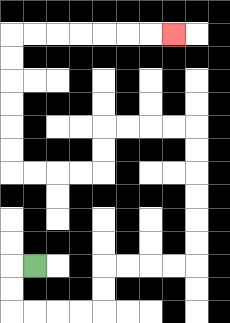{'start': '[1, 11]', 'end': '[7, 1]', 'path_directions': 'L,D,D,R,R,R,R,U,U,R,R,R,R,U,U,U,U,U,U,L,L,L,L,D,D,L,L,L,L,U,U,U,U,U,U,R,R,R,R,R,R,R', 'path_coordinates': '[[1, 11], [0, 11], [0, 12], [0, 13], [1, 13], [2, 13], [3, 13], [4, 13], [4, 12], [4, 11], [5, 11], [6, 11], [7, 11], [8, 11], [8, 10], [8, 9], [8, 8], [8, 7], [8, 6], [8, 5], [7, 5], [6, 5], [5, 5], [4, 5], [4, 6], [4, 7], [3, 7], [2, 7], [1, 7], [0, 7], [0, 6], [0, 5], [0, 4], [0, 3], [0, 2], [0, 1], [1, 1], [2, 1], [3, 1], [4, 1], [5, 1], [6, 1], [7, 1]]'}